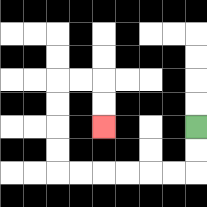{'start': '[8, 5]', 'end': '[4, 5]', 'path_directions': 'D,D,L,L,L,L,L,L,U,U,U,U,R,R,D,D', 'path_coordinates': '[[8, 5], [8, 6], [8, 7], [7, 7], [6, 7], [5, 7], [4, 7], [3, 7], [2, 7], [2, 6], [2, 5], [2, 4], [2, 3], [3, 3], [4, 3], [4, 4], [4, 5]]'}